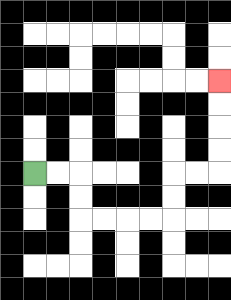{'start': '[1, 7]', 'end': '[9, 3]', 'path_directions': 'R,R,D,D,R,R,R,R,U,U,R,R,U,U,U,U', 'path_coordinates': '[[1, 7], [2, 7], [3, 7], [3, 8], [3, 9], [4, 9], [5, 9], [6, 9], [7, 9], [7, 8], [7, 7], [8, 7], [9, 7], [9, 6], [9, 5], [9, 4], [9, 3]]'}